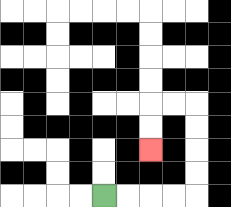{'start': '[4, 8]', 'end': '[6, 6]', 'path_directions': 'R,R,R,R,U,U,U,U,L,L,D,D', 'path_coordinates': '[[4, 8], [5, 8], [6, 8], [7, 8], [8, 8], [8, 7], [8, 6], [8, 5], [8, 4], [7, 4], [6, 4], [6, 5], [6, 6]]'}